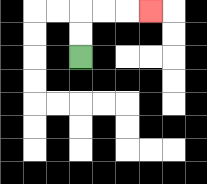{'start': '[3, 2]', 'end': '[6, 0]', 'path_directions': 'U,U,R,R,R', 'path_coordinates': '[[3, 2], [3, 1], [3, 0], [4, 0], [5, 0], [6, 0]]'}